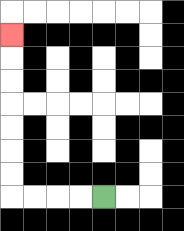{'start': '[4, 8]', 'end': '[0, 1]', 'path_directions': 'L,L,L,L,U,U,U,U,U,U,U', 'path_coordinates': '[[4, 8], [3, 8], [2, 8], [1, 8], [0, 8], [0, 7], [0, 6], [0, 5], [0, 4], [0, 3], [0, 2], [0, 1]]'}